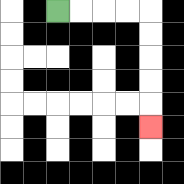{'start': '[2, 0]', 'end': '[6, 5]', 'path_directions': 'R,R,R,R,D,D,D,D,D', 'path_coordinates': '[[2, 0], [3, 0], [4, 0], [5, 0], [6, 0], [6, 1], [6, 2], [6, 3], [6, 4], [6, 5]]'}